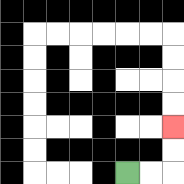{'start': '[5, 7]', 'end': '[7, 5]', 'path_directions': 'R,R,U,U', 'path_coordinates': '[[5, 7], [6, 7], [7, 7], [7, 6], [7, 5]]'}